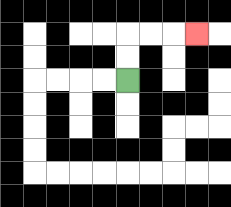{'start': '[5, 3]', 'end': '[8, 1]', 'path_directions': 'U,U,R,R,R', 'path_coordinates': '[[5, 3], [5, 2], [5, 1], [6, 1], [7, 1], [8, 1]]'}